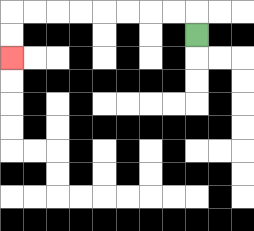{'start': '[8, 1]', 'end': '[0, 2]', 'path_directions': 'U,L,L,L,L,L,L,L,L,D,D', 'path_coordinates': '[[8, 1], [8, 0], [7, 0], [6, 0], [5, 0], [4, 0], [3, 0], [2, 0], [1, 0], [0, 0], [0, 1], [0, 2]]'}